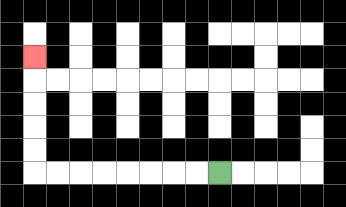{'start': '[9, 7]', 'end': '[1, 2]', 'path_directions': 'L,L,L,L,L,L,L,L,U,U,U,U,U', 'path_coordinates': '[[9, 7], [8, 7], [7, 7], [6, 7], [5, 7], [4, 7], [3, 7], [2, 7], [1, 7], [1, 6], [1, 5], [1, 4], [1, 3], [1, 2]]'}